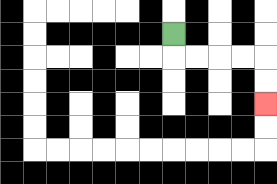{'start': '[7, 1]', 'end': '[11, 4]', 'path_directions': 'D,R,R,R,R,D,D', 'path_coordinates': '[[7, 1], [7, 2], [8, 2], [9, 2], [10, 2], [11, 2], [11, 3], [11, 4]]'}